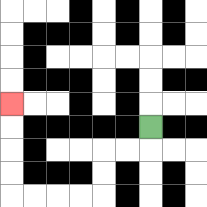{'start': '[6, 5]', 'end': '[0, 4]', 'path_directions': 'D,L,L,D,D,L,L,L,L,U,U,U,U', 'path_coordinates': '[[6, 5], [6, 6], [5, 6], [4, 6], [4, 7], [4, 8], [3, 8], [2, 8], [1, 8], [0, 8], [0, 7], [0, 6], [0, 5], [0, 4]]'}